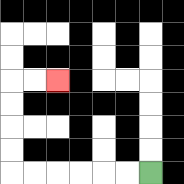{'start': '[6, 7]', 'end': '[2, 3]', 'path_directions': 'L,L,L,L,L,L,U,U,U,U,R,R', 'path_coordinates': '[[6, 7], [5, 7], [4, 7], [3, 7], [2, 7], [1, 7], [0, 7], [0, 6], [0, 5], [0, 4], [0, 3], [1, 3], [2, 3]]'}